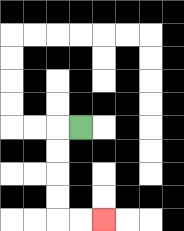{'start': '[3, 5]', 'end': '[4, 9]', 'path_directions': 'L,D,D,D,D,R,R', 'path_coordinates': '[[3, 5], [2, 5], [2, 6], [2, 7], [2, 8], [2, 9], [3, 9], [4, 9]]'}